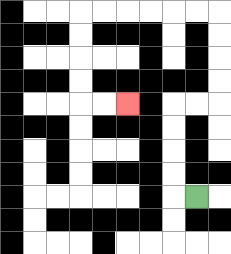{'start': '[8, 8]', 'end': '[5, 4]', 'path_directions': 'L,U,U,U,U,R,R,U,U,U,U,L,L,L,L,L,L,D,D,D,D,R,R', 'path_coordinates': '[[8, 8], [7, 8], [7, 7], [7, 6], [7, 5], [7, 4], [8, 4], [9, 4], [9, 3], [9, 2], [9, 1], [9, 0], [8, 0], [7, 0], [6, 0], [5, 0], [4, 0], [3, 0], [3, 1], [3, 2], [3, 3], [3, 4], [4, 4], [5, 4]]'}